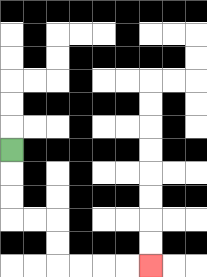{'start': '[0, 6]', 'end': '[6, 11]', 'path_directions': 'D,D,D,R,R,D,D,R,R,R,R', 'path_coordinates': '[[0, 6], [0, 7], [0, 8], [0, 9], [1, 9], [2, 9], [2, 10], [2, 11], [3, 11], [4, 11], [5, 11], [6, 11]]'}